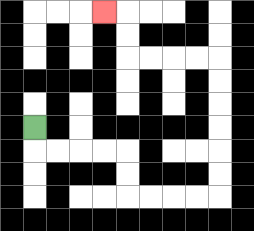{'start': '[1, 5]', 'end': '[4, 0]', 'path_directions': 'D,R,R,R,R,D,D,R,R,R,R,U,U,U,U,U,U,L,L,L,L,U,U,L', 'path_coordinates': '[[1, 5], [1, 6], [2, 6], [3, 6], [4, 6], [5, 6], [5, 7], [5, 8], [6, 8], [7, 8], [8, 8], [9, 8], [9, 7], [9, 6], [9, 5], [9, 4], [9, 3], [9, 2], [8, 2], [7, 2], [6, 2], [5, 2], [5, 1], [5, 0], [4, 0]]'}